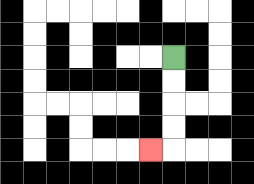{'start': '[7, 2]', 'end': '[6, 6]', 'path_directions': 'D,D,D,D,L', 'path_coordinates': '[[7, 2], [7, 3], [7, 4], [7, 5], [7, 6], [6, 6]]'}